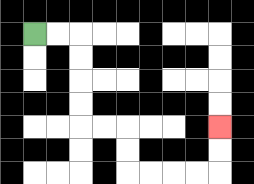{'start': '[1, 1]', 'end': '[9, 5]', 'path_directions': 'R,R,D,D,D,D,R,R,D,D,R,R,R,R,U,U', 'path_coordinates': '[[1, 1], [2, 1], [3, 1], [3, 2], [3, 3], [3, 4], [3, 5], [4, 5], [5, 5], [5, 6], [5, 7], [6, 7], [7, 7], [8, 7], [9, 7], [9, 6], [9, 5]]'}